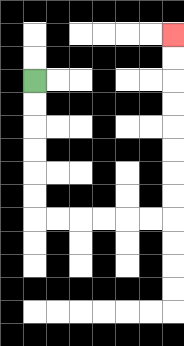{'start': '[1, 3]', 'end': '[7, 1]', 'path_directions': 'D,D,D,D,D,D,R,R,R,R,R,R,U,U,U,U,U,U,U,U', 'path_coordinates': '[[1, 3], [1, 4], [1, 5], [1, 6], [1, 7], [1, 8], [1, 9], [2, 9], [3, 9], [4, 9], [5, 9], [6, 9], [7, 9], [7, 8], [7, 7], [7, 6], [7, 5], [7, 4], [7, 3], [7, 2], [7, 1]]'}